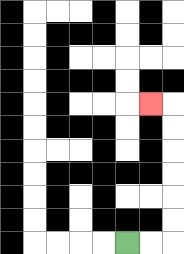{'start': '[5, 10]', 'end': '[6, 4]', 'path_directions': 'R,R,U,U,U,U,U,U,L', 'path_coordinates': '[[5, 10], [6, 10], [7, 10], [7, 9], [7, 8], [7, 7], [7, 6], [7, 5], [7, 4], [6, 4]]'}